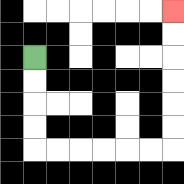{'start': '[1, 2]', 'end': '[7, 0]', 'path_directions': 'D,D,D,D,R,R,R,R,R,R,U,U,U,U,U,U', 'path_coordinates': '[[1, 2], [1, 3], [1, 4], [1, 5], [1, 6], [2, 6], [3, 6], [4, 6], [5, 6], [6, 6], [7, 6], [7, 5], [7, 4], [7, 3], [7, 2], [7, 1], [7, 0]]'}